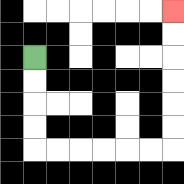{'start': '[1, 2]', 'end': '[7, 0]', 'path_directions': 'D,D,D,D,R,R,R,R,R,R,U,U,U,U,U,U', 'path_coordinates': '[[1, 2], [1, 3], [1, 4], [1, 5], [1, 6], [2, 6], [3, 6], [4, 6], [5, 6], [6, 6], [7, 6], [7, 5], [7, 4], [7, 3], [7, 2], [7, 1], [7, 0]]'}